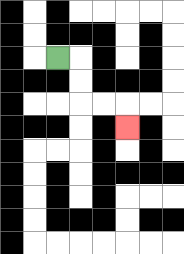{'start': '[2, 2]', 'end': '[5, 5]', 'path_directions': 'R,D,D,R,R,D', 'path_coordinates': '[[2, 2], [3, 2], [3, 3], [3, 4], [4, 4], [5, 4], [5, 5]]'}